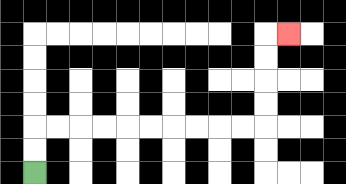{'start': '[1, 7]', 'end': '[12, 1]', 'path_directions': 'U,U,R,R,R,R,R,R,R,R,R,R,U,U,U,U,R', 'path_coordinates': '[[1, 7], [1, 6], [1, 5], [2, 5], [3, 5], [4, 5], [5, 5], [6, 5], [7, 5], [8, 5], [9, 5], [10, 5], [11, 5], [11, 4], [11, 3], [11, 2], [11, 1], [12, 1]]'}